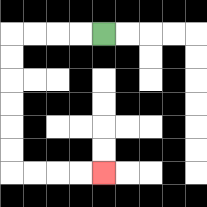{'start': '[4, 1]', 'end': '[4, 7]', 'path_directions': 'L,L,L,L,D,D,D,D,D,D,R,R,R,R', 'path_coordinates': '[[4, 1], [3, 1], [2, 1], [1, 1], [0, 1], [0, 2], [0, 3], [0, 4], [0, 5], [0, 6], [0, 7], [1, 7], [2, 7], [3, 7], [4, 7]]'}